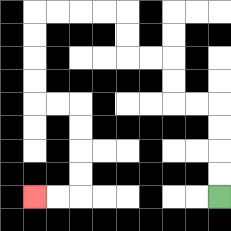{'start': '[9, 8]', 'end': '[1, 8]', 'path_directions': 'U,U,U,U,L,L,U,U,L,L,U,U,L,L,L,L,D,D,D,D,R,R,D,D,D,D,L,L', 'path_coordinates': '[[9, 8], [9, 7], [9, 6], [9, 5], [9, 4], [8, 4], [7, 4], [7, 3], [7, 2], [6, 2], [5, 2], [5, 1], [5, 0], [4, 0], [3, 0], [2, 0], [1, 0], [1, 1], [1, 2], [1, 3], [1, 4], [2, 4], [3, 4], [3, 5], [3, 6], [3, 7], [3, 8], [2, 8], [1, 8]]'}